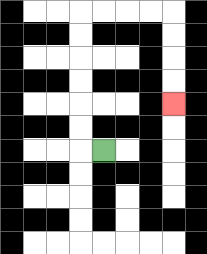{'start': '[4, 6]', 'end': '[7, 4]', 'path_directions': 'L,U,U,U,U,U,U,R,R,R,R,D,D,D,D', 'path_coordinates': '[[4, 6], [3, 6], [3, 5], [3, 4], [3, 3], [3, 2], [3, 1], [3, 0], [4, 0], [5, 0], [6, 0], [7, 0], [7, 1], [7, 2], [7, 3], [7, 4]]'}